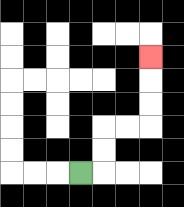{'start': '[3, 7]', 'end': '[6, 2]', 'path_directions': 'R,U,U,R,R,U,U,U', 'path_coordinates': '[[3, 7], [4, 7], [4, 6], [4, 5], [5, 5], [6, 5], [6, 4], [6, 3], [6, 2]]'}